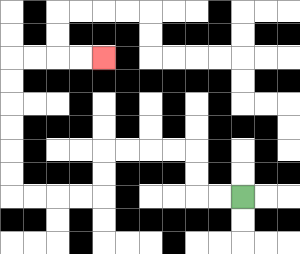{'start': '[10, 8]', 'end': '[4, 2]', 'path_directions': 'L,L,U,U,L,L,L,L,D,D,L,L,L,L,U,U,U,U,U,U,R,R,R,R', 'path_coordinates': '[[10, 8], [9, 8], [8, 8], [8, 7], [8, 6], [7, 6], [6, 6], [5, 6], [4, 6], [4, 7], [4, 8], [3, 8], [2, 8], [1, 8], [0, 8], [0, 7], [0, 6], [0, 5], [0, 4], [0, 3], [0, 2], [1, 2], [2, 2], [3, 2], [4, 2]]'}